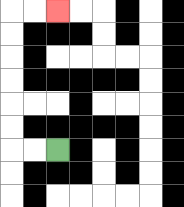{'start': '[2, 6]', 'end': '[2, 0]', 'path_directions': 'L,L,U,U,U,U,U,U,R,R', 'path_coordinates': '[[2, 6], [1, 6], [0, 6], [0, 5], [0, 4], [0, 3], [0, 2], [0, 1], [0, 0], [1, 0], [2, 0]]'}